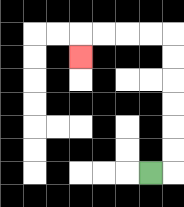{'start': '[6, 7]', 'end': '[3, 2]', 'path_directions': 'R,U,U,U,U,U,U,L,L,L,L,D', 'path_coordinates': '[[6, 7], [7, 7], [7, 6], [7, 5], [7, 4], [7, 3], [7, 2], [7, 1], [6, 1], [5, 1], [4, 1], [3, 1], [3, 2]]'}